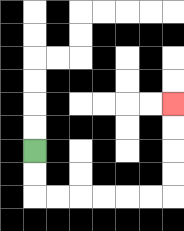{'start': '[1, 6]', 'end': '[7, 4]', 'path_directions': 'D,D,R,R,R,R,R,R,U,U,U,U', 'path_coordinates': '[[1, 6], [1, 7], [1, 8], [2, 8], [3, 8], [4, 8], [5, 8], [6, 8], [7, 8], [7, 7], [7, 6], [7, 5], [7, 4]]'}